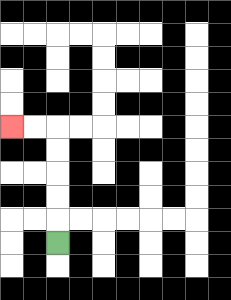{'start': '[2, 10]', 'end': '[0, 5]', 'path_directions': 'U,U,U,U,U,L,L', 'path_coordinates': '[[2, 10], [2, 9], [2, 8], [2, 7], [2, 6], [2, 5], [1, 5], [0, 5]]'}